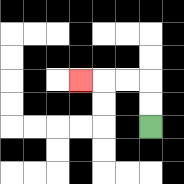{'start': '[6, 5]', 'end': '[3, 3]', 'path_directions': 'U,U,L,L,L', 'path_coordinates': '[[6, 5], [6, 4], [6, 3], [5, 3], [4, 3], [3, 3]]'}